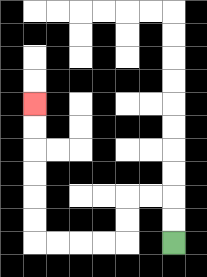{'start': '[7, 10]', 'end': '[1, 4]', 'path_directions': 'U,U,L,L,D,D,L,L,L,L,U,U,U,U,U,U', 'path_coordinates': '[[7, 10], [7, 9], [7, 8], [6, 8], [5, 8], [5, 9], [5, 10], [4, 10], [3, 10], [2, 10], [1, 10], [1, 9], [1, 8], [1, 7], [1, 6], [1, 5], [1, 4]]'}